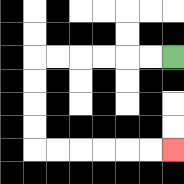{'start': '[7, 2]', 'end': '[7, 6]', 'path_directions': 'L,L,L,L,L,L,D,D,D,D,R,R,R,R,R,R', 'path_coordinates': '[[7, 2], [6, 2], [5, 2], [4, 2], [3, 2], [2, 2], [1, 2], [1, 3], [1, 4], [1, 5], [1, 6], [2, 6], [3, 6], [4, 6], [5, 6], [6, 6], [7, 6]]'}